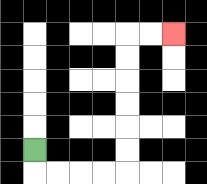{'start': '[1, 6]', 'end': '[7, 1]', 'path_directions': 'D,R,R,R,R,U,U,U,U,U,U,R,R', 'path_coordinates': '[[1, 6], [1, 7], [2, 7], [3, 7], [4, 7], [5, 7], [5, 6], [5, 5], [5, 4], [5, 3], [5, 2], [5, 1], [6, 1], [7, 1]]'}